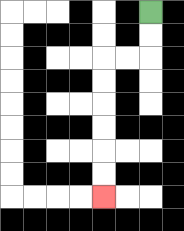{'start': '[6, 0]', 'end': '[4, 8]', 'path_directions': 'D,D,L,L,D,D,D,D,D,D', 'path_coordinates': '[[6, 0], [6, 1], [6, 2], [5, 2], [4, 2], [4, 3], [4, 4], [4, 5], [4, 6], [4, 7], [4, 8]]'}